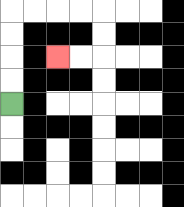{'start': '[0, 4]', 'end': '[2, 2]', 'path_directions': 'U,U,U,U,R,R,R,R,D,D,L,L', 'path_coordinates': '[[0, 4], [0, 3], [0, 2], [0, 1], [0, 0], [1, 0], [2, 0], [3, 0], [4, 0], [4, 1], [4, 2], [3, 2], [2, 2]]'}